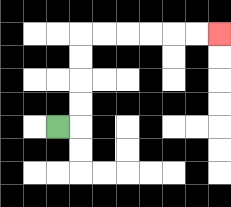{'start': '[2, 5]', 'end': '[9, 1]', 'path_directions': 'R,U,U,U,U,R,R,R,R,R,R', 'path_coordinates': '[[2, 5], [3, 5], [3, 4], [3, 3], [3, 2], [3, 1], [4, 1], [5, 1], [6, 1], [7, 1], [8, 1], [9, 1]]'}